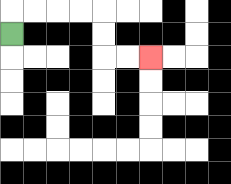{'start': '[0, 1]', 'end': '[6, 2]', 'path_directions': 'U,R,R,R,R,D,D,R,R', 'path_coordinates': '[[0, 1], [0, 0], [1, 0], [2, 0], [3, 0], [4, 0], [4, 1], [4, 2], [5, 2], [6, 2]]'}